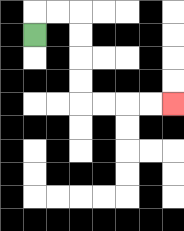{'start': '[1, 1]', 'end': '[7, 4]', 'path_directions': 'U,R,R,D,D,D,D,R,R,R,R', 'path_coordinates': '[[1, 1], [1, 0], [2, 0], [3, 0], [3, 1], [3, 2], [3, 3], [3, 4], [4, 4], [5, 4], [6, 4], [7, 4]]'}